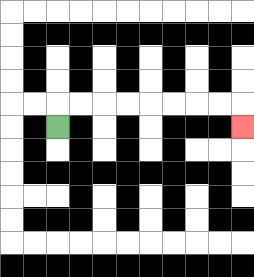{'start': '[2, 5]', 'end': '[10, 5]', 'path_directions': 'U,R,R,R,R,R,R,R,R,D', 'path_coordinates': '[[2, 5], [2, 4], [3, 4], [4, 4], [5, 4], [6, 4], [7, 4], [8, 4], [9, 4], [10, 4], [10, 5]]'}